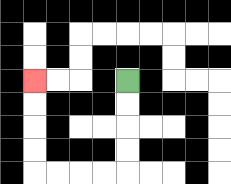{'start': '[5, 3]', 'end': '[1, 3]', 'path_directions': 'D,D,D,D,L,L,L,L,U,U,U,U', 'path_coordinates': '[[5, 3], [5, 4], [5, 5], [5, 6], [5, 7], [4, 7], [3, 7], [2, 7], [1, 7], [1, 6], [1, 5], [1, 4], [1, 3]]'}